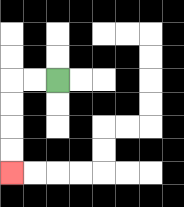{'start': '[2, 3]', 'end': '[0, 7]', 'path_directions': 'L,L,D,D,D,D', 'path_coordinates': '[[2, 3], [1, 3], [0, 3], [0, 4], [0, 5], [0, 6], [0, 7]]'}